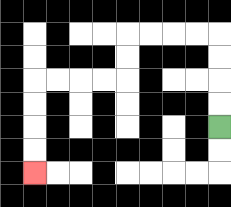{'start': '[9, 5]', 'end': '[1, 7]', 'path_directions': 'U,U,U,U,L,L,L,L,D,D,L,L,L,L,D,D,D,D', 'path_coordinates': '[[9, 5], [9, 4], [9, 3], [9, 2], [9, 1], [8, 1], [7, 1], [6, 1], [5, 1], [5, 2], [5, 3], [4, 3], [3, 3], [2, 3], [1, 3], [1, 4], [1, 5], [1, 6], [1, 7]]'}